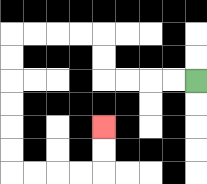{'start': '[8, 3]', 'end': '[4, 5]', 'path_directions': 'L,L,L,L,U,U,L,L,L,L,D,D,D,D,D,D,R,R,R,R,U,U', 'path_coordinates': '[[8, 3], [7, 3], [6, 3], [5, 3], [4, 3], [4, 2], [4, 1], [3, 1], [2, 1], [1, 1], [0, 1], [0, 2], [0, 3], [0, 4], [0, 5], [0, 6], [0, 7], [1, 7], [2, 7], [3, 7], [4, 7], [4, 6], [4, 5]]'}